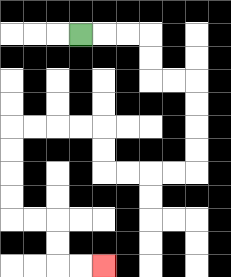{'start': '[3, 1]', 'end': '[4, 11]', 'path_directions': 'R,R,R,D,D,R,R,D,D,D,D,L,L,L,L,U,U,L,L,L,L,D,D,D,D,R,R,D,D,R,R', 'path_coordinates': '[[3, 1], [4, 1], [5, 1], [6, 1], [6, 2], [6, 3], [7, 3], [8, 3], [8, 4], [8, 5], [8, 6], [8, 7], [7, 7], [6, 7], [5, 7], [4, 7], [4, 6], [4, 5], [3, 5], [2, 5], [1, 5], [0, 5], [0, 6], [0, 7], [0, 8], [0, 9], [1, 9], [2, 9], [2, 10], [2, 11], [3, 11], [4, 11]]'}